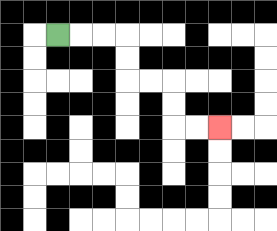{'start': '[2, 1]', 'end': '[9, 5]', 'path_directions': 'R,R,R,D,D,R,R,D,D,R,R', 'path_coordinates': '[[2, 1], [3, 1], [4, 1], [5, 1], [5, 2], [5, 3], [6, 3], [7, 3], [7, 4], [7, 5], [8, 5], [9, 5]]'}